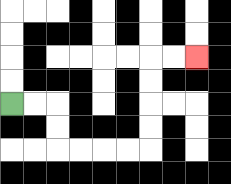{'start': '[0, 4]', 'end': '[8, 2]', 'path_directions': 'R,R,D,D,R,R,R,R,U,U,U,U,R,R', 'path_coordinates': '[[0, 4], [1, 4], [2, 4], [2, 5], [2, 6], [3, 6], [4, 6], [5, 6], [6, 6], [6, 5], [6, 4], [6, 3], [6, 2], [7, 2], [8, 2]]'}